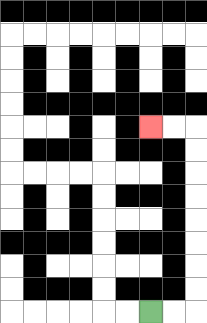{'start': '[6, 13]', 'end': '[6, 5]', 'path_directions': 'R,R,U,U,U,U,U,U,U,U,L,L', 'path_coordinates': '[[6, 13], [7, 13], [8, 13], [8, 12], [8, 11], [8, 10], [8, 9], [8, 8], [8, 7], [8, 6], [8, 5], [7, 5], [6, 5]]'}